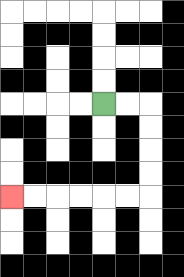{'start': '[4, 4]', 'end': '[0, 8]', 'path_directions': 'R,R,D,D,D,D,L,L,L,L,L,L', 'path_coordinates': '[[4, 4], [5, 4], [6, 4], [6, 5], [6, 6], [6, 7], [6, 8], [5, 8], [4, 8], [3, 8], [2, 8], [1, 8], [0, 8]]'}